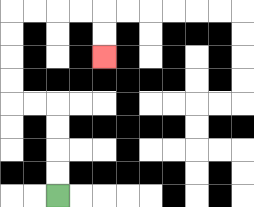{'start': '[2, 8]', 'end': '[4, 2]', 'path_directions': 'U,U,U,U,L,L,U,U,U,U,R,R,R,R,D,D', 'path_coordinates': '[[2, 8], [2, 7], [2, 6], [2, 5], [2, 4], [1, 4], [0, 4], [0, 3], [0, 2], [0, 1], [0, 0], [1, 0], [2, 0], [3, 0], [4, 0], [4, 1], [4, 2]]'}